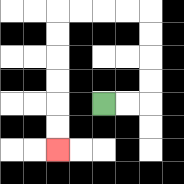{'start': '[4, 4]', 'end': '[2, 6]', 'path_directions': 'R,R,U,U,U,U,L,L,L,L,D,D,D,D,D,D', 'path_coordinates': '[[4, 4], [5, 4], [6, 4], [6, 3], [6, 2], [6, 1], [6, 0], [5, 0], [4, 0], [3, 0], [2, 0], [2, 1], [2, 2], [2, 3], [2, 4], [2, 5], [2, 6]]'}